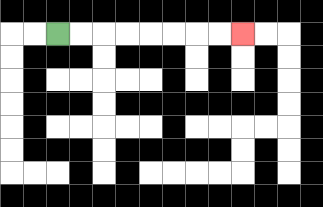{'start': '[2, 1]', 'end': '[10, 1]', 'path_directions': 'R,R,R,R,R,R,R,R', 'path_coordinates': '[[2, 1], [3, 1], [4, 1], [5, 1], [6, 1], [7, 1], [8, 1], [9, 1], [10, 1]]'}